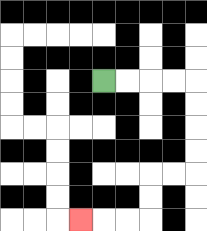{'start': '[4, 3]', 'end': '[3, 9]', 'path_directions': 'R,R,R,R,D,D,D,D,L,L,D,D,L,L,L', 'path_coordinates': '[[4, 3], [5, 3], [6, 3], [7, 3], [8, 3], [8, 4], [8, 5], [8, 6], [8, 7], [7, 7], [6, 7], [6, 8], [6, 9], [5, 9], [4, 9], [3, 9]]'}